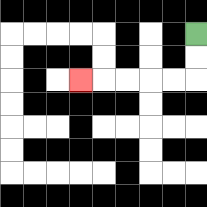{'start': '[8, 1]', 'end': '[3, 3]', 'path_directions': 'D,D,L,L,L,L,L', 'path_coordinates': '[[8, 1], [8, 2], [8, 3], [7, 3], [6, 3], [5, 3], [4, 3], [3, 3]]'}